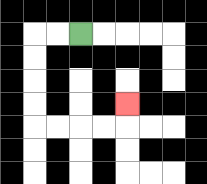{'start': '[3, 1]', 'end': '[5, 4]', 'path_directions': 'L,L,D,D,D,D,R,R,R,R,U', 'path_coordinates': '[[3, 1], [2, 1], [1, 1], [1, 2], [1, 3], [1, 4], [1, 5], [2, 5], [3, 5], [4, 5], [5, 5], [5, 4]]'}